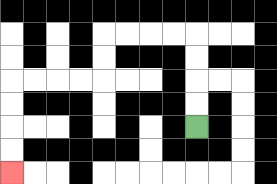{'start': '[8, 5]', 'end': '[0, 7]', 'path_directions': 'U,U,U,U,L,L,L,L,D,D,L,L,L,L,D,D,D,D', 'path_coordinates': '[[8, 5], [8, 4], [8, 3], [8, 2], [8, 1], [7, 1], [6, 1], [5, 1], [4, 1], [4, 2], [4, 3], [3, 3], [2, 3], [1, 3], [0, 3], [0, 4], [0, 5], [0, 6], [0, 7]]'}